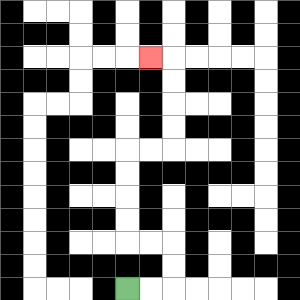{'start': '[5, 12]', 'end': '[6, 2]', 'path_directions': 'R,R,U,U,L,L,U,U,U,U,R,R,U,U,U,U,L', 'path_coordinates': '[[5, 12], [6, 12], [7, 12], [7, 11], [7, 10], [6, 10], [5, 10], [5, 9], [5, 8], [5, 7], [5, 6], [6, 6], [7, 6], [7, 5], [7, 4], [7, 3], [7, 2], [6, 2]]'}